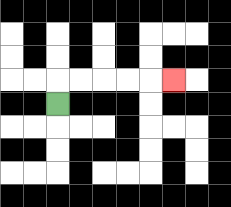{'start': '[2, 4]', 'end': '[7, 3]', 'path_directions': 'U,R,R,R,R,R', 'path_coordinates': '[[2, 4], [2, 3], [3, 3], [4, 3], [5, 3], [6, 3], [7, 3]]'}